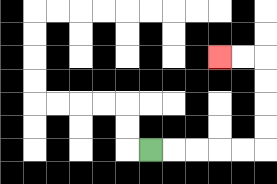{'start': '[6, 6]', 'end': '[9, 2]', 'path_directions': 'R,R,R,R,R,U,U,U,U,L,L', 'path_coordinates': '[[6, 6], [7, 6], [8, 6], [9, 6], [10, 6], [11, 6], [11, 5], [11, 4], [11, 3], [11, 2], [10, 2], [9, 2]]'}